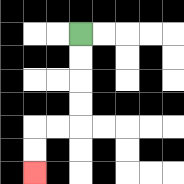{'start': '[3, 1]', 'end': '[1, 7]', 'path_directions': 'D,D,D,D,L,L,D,D', 'path_coordinates': '[[3, 1], [3, 2], [3, 3], [3, 4], [3, 5], [2, 5], [1, 5], [1, 6], [1, 7]]'}